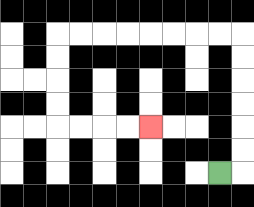{'start': '[9, 7]', 'end': '[6, 5]', 'path_directions': 'R,U,U,U,U,U,U,L,L,L,L,L,L,L,L,D,D,D,D,R,R,R,R', 'path_coordinates': '[[9, 7], [10, 7], [10, 6], [10, 5], [10, 4], [10, 3], [10, 2], [10, 1], [9, 1], [8, 1], [7, 1], [6, 1], [5, 1], [4, 1], [3, 1], [2, 1], [2, 2], [2, 3], [2, 4], [2, 5], [3, 5], [4, 5], [5, 5], [6, 5]]'}